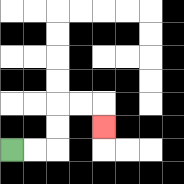{'start': '[0, 6]', 'end': '[4, 5]', 'path_directions': 'R,R,U,U,R,R,D', 'path_coordinates': '[[0, 6], [1, 6], [2, 6], [2, 5], [2, 4], [3, 4], [4, 4], [4, 5]]'}